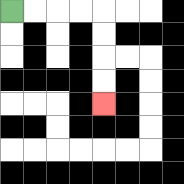{'start': '[0, 0]', 'end': '[4, 4]', 'path_directions': 'R,R,R,R,D,D,D,D', 'path_coordinates': '[[0, 0], [1, 0], [2, 0], [3, 0], [4, 0], [4, 1], [4, 2], [4, 3], [4, 4]]'}